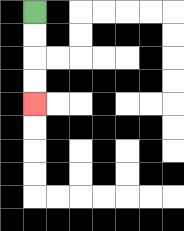{'start': '[1, 0]', 'end': '[1, 4]', 'path_directions': 'D,D,D,D', 'path_coordinates': '[[1, 0], [1, 1], [1, 2], [1, 3], [1, 4]]'}